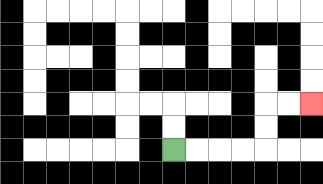{'start': '[7, 6]', 'end': '[13, 4]', 'path_directions': 'R,R,R,R,U,U,R,R', 'path_coordinates': '[[7, 6], [8, 6], [9, 6], [10, 6], [11, 6], [11, 5], [11, 4], [12, 4], [13, 4]]'}